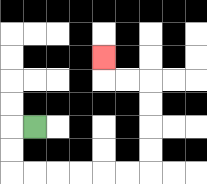{'start': '[1, 5]', 'end': '[4, 2]', 'path_directions': 'L,D,D,R,R,R,R,R,R,U,U,U,U,L,L,U', 'path_coordinates': '[[1, 5], [0, 5], [0, 6], [0, 7], [1, 7], [2, 7], [3, 7], [4, 7], [5, 7], [6, 7], [6, 6], [6, 5], [6, 4], [6, 3], [5, 3], [4, 3], [4, 2]]'}